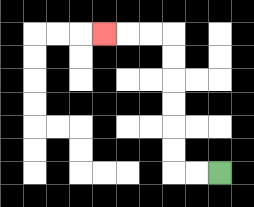{'start': '[9, 7]', 'end': '[4, 1]', 'path_directions': 'L,L,U,U,U,U,U,U,L,L,L', 'path_coordinates': '[[9, 7], [8, 7], [7, 7], [7, 6], [7, 5], [7, 4], [7, 3], [7, 2], [7, 1], [6, 1], [5, 1], [4, 1]]'}